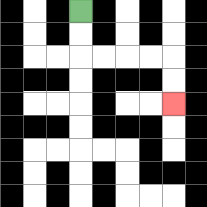{'start': '[3, 0]', 'end': '[7, 4]', 'path_directions': 'D,D,R,R,R,R,D,D', 'path_coordinates': '[[3, 0], [3, 1], [3, 2], [4, 2], [5, 2], [6, 2], [7, 2], [7, 3], [7, 4]]'}